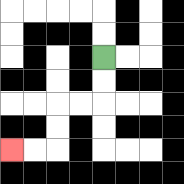{'start': '[4, 2]', 'end': '[0, 6]', 'path_directions': 'D,D,L,L,D,D,L,L', 'path_coordinates': '[[4, 2], [4, 3], [4, 4], [3, 4], [2, 4], [2, 5], [2, 6], [1, 6], [0, 6]]'}